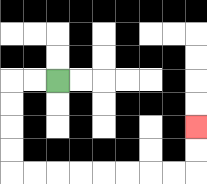{'start': '[2, 3]', 'end': '[8, 5]', 'path_directions': 'L,L,D,D,D,D,R,R,R,R,R,R,R,R,U,U', 'path_coordinates': '[[2, 3], [1, 3], [0, 3], [0, 4], [0, 5], [0, 6], [0, 7], [1, 7], [2, 7], [3, 7], [4, 7], [5, 7], [6, 7], [7, 7], [8, 7], [8, 6], [8, 5]]'}